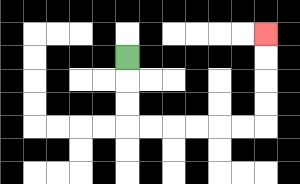{'start': '[5, 2]', 'end': '[11, 1]', 'path_directions': 'D,D,D,R,R,R,R,R,R,U,U,U,U', 'path_coordinates': '[[5, 2], [5, 3], [5, 4], [5, 5], [6, 5], [7, 5], [8, 5], [9, 5], [10, 5], [11, 5], [11, 4], [11, 3], [11, 2], [11, 1]]'}